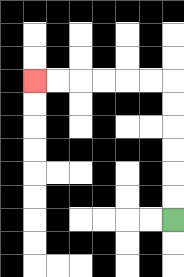{'start': '[7, 9]', 'end': '[1, 3]', 'path_directions': 'U,U,U,U,U,U,L,L,L,L,L,L', 'path_coordinates': '[[7, 9], [7, 8], [7, 7], [7, 6], [7, 5], [7, 4], [7, 3], [6, 3], [5, 3], [4, 3], [3, 3], [2, 3], [1, 3]]'}